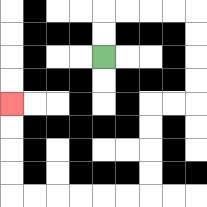{'start': '[4, 2]', 'end': '[0, 4]', 'path_directions': 'U,U,R,R,R,R,D,D,D,D,L,L,D,D,D,D,L,L,L,L,L,L,U,U,U,U', 'path_coordinates': '[[4, 2], [4, 1], [4, 0], [5, 0], [6, 0], [7, 0], [8, 0], [8, 1], [8, 2], [8, 3], [8, 4], [7, 4], [6, 4], [6, 5], [6, 6], [6, 7], [6, 8], [5, 8], [4, 8], [3, 8], [2, 8], [1, 8], [0, 8], [0, 7], [0, 6], [0, 5], [0, 4]]'}